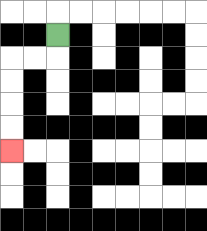{'start': '[2, 1]', 'end': '[0, 6]', 'path_directions': 'D,L,L,D,D,D,D', 'path_coordinates': '[[2, 1], [2, 2], [1, 2], [0, 2], [0, 3], [0, 4], [0, 5], [0, 6]]'}